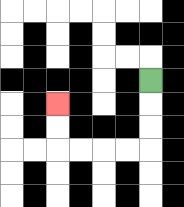{'start': '[6, 3]', 'end': '[2, 4]', 'path_directions': 'D,D,D,L,L,L,L,U,U', 'path_coordinates': '[[6, 3], [6, 4], [6, 5], [6, 6], [5, 6], [4, 6], [3, 6], [2, 6], [2, 5], [2, 4]]'}